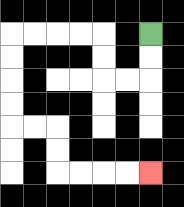{'start': '[6, 1]', 'end': '[6, 7]', 'path_directions': 'D,D,L,L,U,U,L,L,L,L,D,D,D,D,R,R,D,D,R,R,R,R', 'path_coordinates': '[[6, 1], [6, 2], [6, 3], [5, 3], [4, 3], [4, 2], [4, 1], [3, 1], [2, 1], [1, 1], [0, 1], [0, 2], [0, 3], [0, 4], [0, 5], [1, 5], [2, 5], [2, 6], [2, 7], [3, 7], [4, 7], [5, 7], [6, 7]]'}